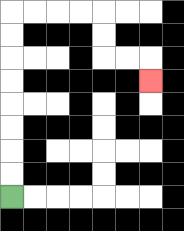{'start': '[0, 8]', 'end': '[6, 3]', 'path_directions': 'U,U,U,U,U,U,U,U,R,R,R,R,D,D,R,R,D', 'path_coordinates': '[[0, 8], [0, 7], [0, 6], [0, 5], [0, 4], [0, 3], [0, 2], [0, 1], [0, 0], [1, 0], [2, 0], [3, 0], [4, 0], [4, 1], [4, 2], [5, 2], [6, 2], [6, 3]]'}